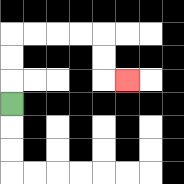{'start': '[0, 4]', 'end': '[5, 3]', 'path_directions': 'U,U,U,R,R,R,R,D,D,R', 'path_coordinates': '[[0, 4], [0, 3], [0, 2], [0, 1], [1, 1], [2, 1], [3, 1], [4, 1], [4, 2], [4, 3], [5, 3]]'}